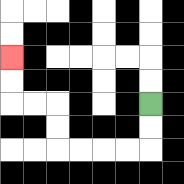{'start': '[6, 4]', 'end': '[0, 2]', 'path_directions': 'D,D,L,L,L,L,U,U,L,L,U,U', 'path_coordinates': '[[6, 4], [6, 5], [6, 6], [5, 6], [4, 6], [3, 6], [2, 6], [2, 5], [2, 4], [1, 4], [0, 4], [0, 3], [0, 2]]'}